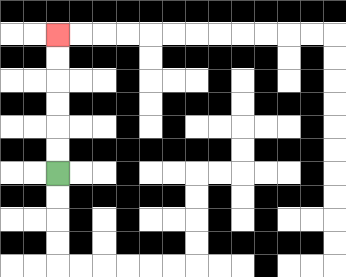{'start': '[2, 7]', 'end': '[2, 1]', 'path_directions': 'U,U,U,U,U,U', 'path_coordinates': '[[2, 7], [2, 6], [2, 5], [2, 4], [2, 3], [2, 2], [2, 1]]'}